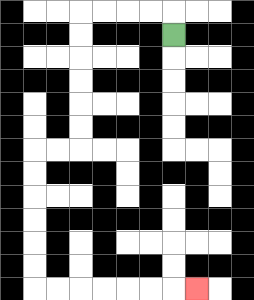{'start': '[7, 1]', 'end': '[8, 12]', 'path_directions': 'U,L,L,L,L,D,D,D,D,D,D,L,L,D,D,D,D,D,D,R,R,R,R,R,R,R', 'path_coordinates': '[[7, 1], [7, 0], [6, 0], [5, 0], [4, 0], [3, 0], [3, 1], [3, 2], [3, 3], [3, 4], [3, 5], [3, 6], [2, 6], [1, 6], [1, 7], [1, 8], [1, 9], [1, 10], [1, 11], [1, 12], [2, 12], [3, 12], [4, 12], [5, 12], [6, 12], [7, 12], [8, 12]]'}